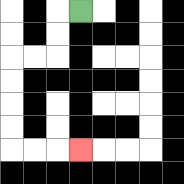{'start': '[3, 0]', 'end': '[3, 6]', 'path_directions': 'L,D,D,L,L,D,D,D,D,R,R,R', 'path_coordinates': '[[3, 0], [2, 0], [2, 1], [2, 2], [1, 2], [0, 2], [0, 3], [0, 4], [0, 5], [0, 6], [1, 6], [2, 6], [3, 6]]'}